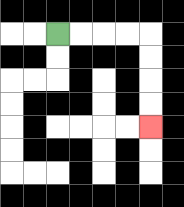{'start': '[2, 1]', 'end': '[6, 5]', 'path_directions': 'R,R,R,R,D,D,D,D', 'path_coordinates': '[[2, 1], [3, 1], [4, 1], [5, 1], [6, 1], [6, 2], [6, 3], [6, 4], [6, 5]]'}